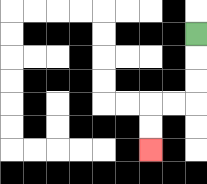{'start': '[8, 1]', 'end': '[6, 6]', 'path_directions': 'D,D,D,L,L,D,D', 'path_coordinates': '[[8, 1], [8, 2], [8, 3], [8, 4], [7, 4], [6, 4], [6, 5], [6, 6]]'}